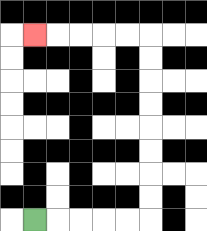{'start': '[1, 9]', 'end': '[1, 1]', 'path_directions': 'R,R,R,R,R,U,U,U,U,U,U,U,U,L,L,L,L,L', 'path_coordinates': '[[1, 9], [2, 9], [3, 9], [4, 9], [5, 9], [6, 9], [6, 8], [6, 7], [6, 6], [6, 5], [6, 4], [6, 3], [6, 2], [6, 1], [5, 1], [4, 1], [3, 1], [2, 1], [1, 1]]'}